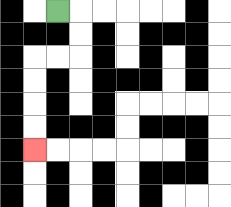{'start': '[2, 0]', 'end': '[1, 6]', 'path_directions': 'R,D,D,L,L,D,D,D,D', 'path_coordinates': '[[2, 0], [3, 0], [3, 1], [3, 2], [2, 2], [1, 2], [1, 3], [1, 4], [1, 5], [1, 6]]'}